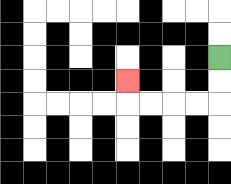{'start': '[9, 2]', 'end': '[5, 3]', 'path_directions': 'D,D,L,L,L,L,U', 'path_coordinates': '[[9, 2], [9, 3], [9, 4], [8, 4], [7, 4], [6, 4], [5, 4], [5, 3]]'}